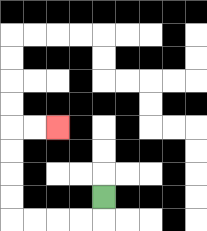{'start': '[4, 8]', 'end': '[2, 5]', 'path_directions': 'D,L,L,L,L,U,U,U,U,R,R', 'path_coordinates': '[[4, 8], [4, 9], [3, 9], [2, 9], [1, 9], [0, 9], [0, 8], [0, 7], [0, 6], [0, 5], [1, 5], [2, 5]]'}